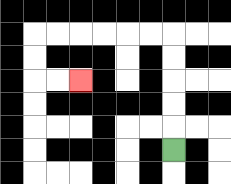{'start': '[7, 6]', 'end': '[3, 3]', 'path_directions': 'U,U,U,U,U,L,L,L,L,L,L,D,D,R,R', 'path_coordinates': '[[7, 6], [7, 5], [7, 4], [7, 3], [7, 2], [7, 1], [6, 1], [5, 1], [4, 1], [3, 1], [2, 1], [1, 1], [1, 2], [1, 3], [2, 3], [3, 3]]'}